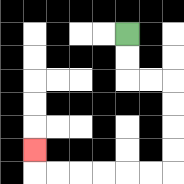{'start': '[5, 1]', 'end': '[1, 6]', 'path_directions': 'D,D,R,R,D,D,D,D,L,L,L,L,L,L,U', 'path_coordinates': '[[5, 1], [5, 2], [5, 3], [6, 3], [7, 3], [7, 4], [7, 5], [7, 6], [7, 7], [6, 7], [5, 7], [4, 7], [3, 7], [2, 7], [1, 7], [1, 6]]'}